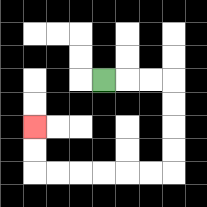{'start': '[4, 3]', 'end': '[1, 5]', 'path_directions': 'R,R,R,D,D,D,D,L,L,L,L,L,L,U,U', 'path_coordinates': '[[4, 3], [5, 3], [6, 3], [7, 3], [7, 4], [7, 5], [7, 6], [7, 7], [6, 7], [5, 7], [4, 7], [3, 7], [2, 7], [1, 7], [1, 6], [1, 5]]'}